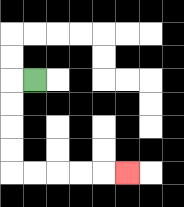{'start': '[1, 3]', 'end': '[5, 7]', 'path_directions': 'L,D,D,D,D,R,R,R,R,R', 'path_coordinates': '[[1, 3], [0, 3], [0, 4], [0, 5], [0, 6], [0, 7], [1, 7], [2, 7], [3, 7], [4, 7], [5, 7]]'}